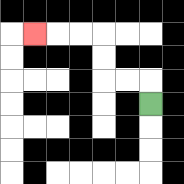{'start': '[6, 4]', 'end': '[1, 1]', 'path_directions': 'U,L,L,U,U,L,L,L', 'path_coordinates': '[[6, 4], [6, 3], [5, 3], [4, 3], [4, 2], [4, 1], [3, 1], [2, 1], [1, 1]]'}